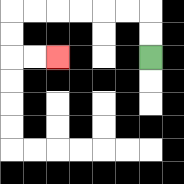{'start': '[6, 2]', 'end': '[2, 2]', 'path_directions': 'U,U,L,L,L,L,L,L,D,D,R,R', 'path_coordinates': '[[6, 2], [6, 1], [6, 0], [5, 0], [4, 0], [3, 0], [2, 0], [1, 0], [0, 0], [0, 1], [0, 2], [1, 2], [2, 2]]'}